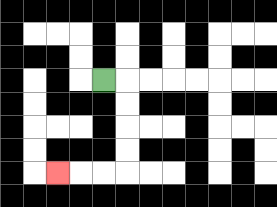{'start': '[4, 3]', 'end': '[2, 7]', 'path_directions': 'R,D,D,D,D,L,L,L', 'path_coordinates': '[[4, 3], [5, 3], [5, 4], [5, 5], [5, 6], [5, 7], [4, 7], [3, 7], [2, 7]]'}